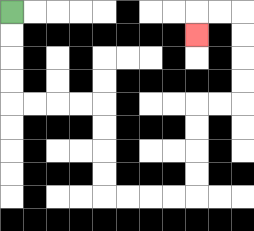{'start': '[0, 0]', 'end': '[8, 1]', 'path_directions': 'D,D,D,D,R,R,R,R,D,D,D,D,R,R,R,R,U,U,U,U,R,R,U,U,U,U,L,L,D', 'path_coordinates': '[[0, 0], [0, 1], [0, 2], [0, 3], [0, 4], [1, 4], [2, 4], [3, 4], [4, 4], [4, 5], [4, 6], [4, 7], [4, 8], [5, 8], [6, 8], [7, 8], [8, 8], [8, 7], [8, 6], [8, 5], [8, 4], [9, 4], [10, 4], [10, 3], [10, 2], [10, 1], [10, 0], [9, 0], [8, 0], [8, 1]]'}